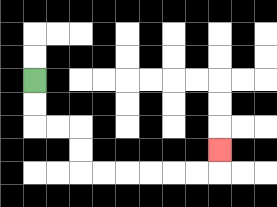{'start': '[1, 3]', 'end': '[9, 6]', 'path_directions': 'D,D,R,R,D,D,R,R,R,R,R,R,U', 'path_coordinates': '[[1, 3], [1, 4], [1, 5], [2, 5], [3, 5], [3, 6], [3, 7], [4, 7], [5, 7], [6, 7], [7, 7], [8, 7], [9, 7], [9, 6]]'}